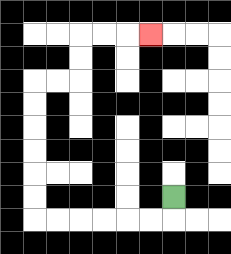{'start': '[7, 8]', 'end': '[6, 1]', 'path_directions': 'D,L,L,L,L,L,L,U,U,U,U,U,U,R,R,U,U,R,R,R', 'path_coordinates': '[[7, 8], [7, 9], [6, 9], [5, 9], [4, 9], [3, 9], [2, 9], [1, 9], [1, 8], [1, 7], [1, 6], [1, 5], [1, 4], [1, 3], [2, 3], [3, 3], [3, 2], [3, 1], [4, 1], [5, 1], [6, 1]]'}